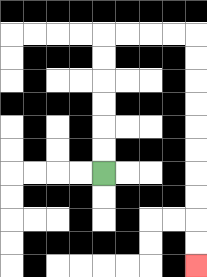{'start': '[4, 7]', 'end': '[8, 11]', 'path_directions': 'U,U,U,U,U,U,R,R,R,R,D,D,D,D,D,D,D,D,D,D', 'path_coordinates': '[[4, 7], [4, 6], [4, 5], [4, 4], [4, 3], [4, 2], [4, 1], [5, 1], [6, 1], [7, 1], [8, 1], [8, 2], [8, 3], [8, 4], [8, 5], [8, 6], [8, 7], [8, 8], [8, 9], [8, 10], [8, 11]]'}